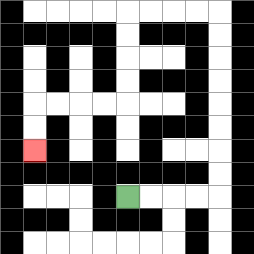{'start': '[5, 8]', 'end': '[1, 6]', 'path_directions': 'R,R,R,R,U,U,U,U,U,U,U,U,L,L,L,L,D,D,D,D,L,L,L,L,D,D', 'path_coordinates': '[[5, 8], [6, 8], [7, 8], [8, 8], [9, 8], [9, 7], [9, 6], [9, 5], [9, 4], [9, 3], [9, 2], [9, 1], [9, 0], [8, 0], [7, 0], [6, 0], [5, 0], [5, 1], [5, 2], [5, 3], [5, 4], [4, 4], [3, 4], [2, 4], [1, 4], [1, 5], [1, 6]]'}